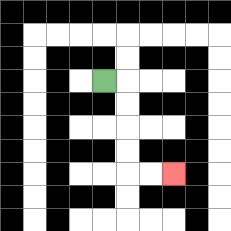{'start': '[4, 3]', 'end': '[7, 7]', 'path_directions': 'R,D,D,D,D,R,R', 'path_coordinates': '[[4, 3], [5, 3], [5, 4], [5, 5], [5, 6], [5, 7], [6, 7], [7, 7]]'}